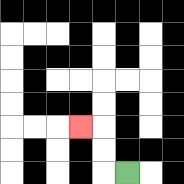{'start': '[5, 7]', 'end': '[3, 5]', 'path_directions': 'L,U,U,L', 'path_coordinates': '[[5, 7], [4, 7], [4, 6], [4, 5], [3, 5]]'}